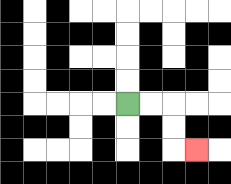{'start': '[5, 4]', 'end': '[8, 6]', 'path_directions': 'R,R,D,D,R', 'path_coordinates': '[[5, 4], [6, 4], [7, 4], [7, 5], [7, 6], [8, 6]]'}